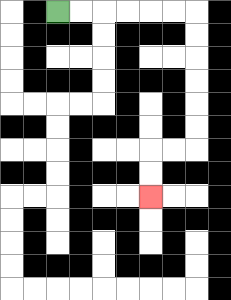{'start': '[2, 0]', 'end': '[6, 8]', 'path_directions': 'R,R,R,R,R,R,D,D,D,D,D,D,L,L,D,D', 'path_coordinates': '[[2, 0], [3, 0], [4, 0], [5, 0], [6, 0], [7, 0], [8, 0], [8, 1], [8, 2], [8, 3], [8, 4], [8, 5], [8, 6], [7, 6], [6, 6], [6, 7], [6, 8]]'}